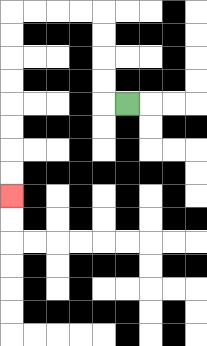{'start': '[5, 4]', 'end': '[0, 8]', 'path_directions': 'L,U,U,U,U,L,L,L,L,D,D,D,D,D,D,D,D', 'path_coordinates': '[[5, 4], [4, 4], [4, 3], [4, 2], [4, 1], [4, 0], [3, 0], [2, 0], [1, 0], [0, 0], [0, 1], [0, 2], [0, 3], [0, 4], [0, 5], [0, 6], [0, 7], [0, 8]]'}